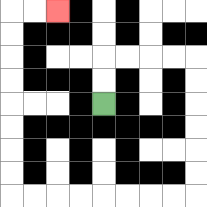{'start': '[4, 4]', 'end': '[2, 0]', 'path_directions': 'U,U,R,R,R,R,D,D,D,D,D,D,L,L,L,L,L,L,L,L,U,U,U,U,U,U,U,U,R,R', 'path_coordinates': '[[4, 4], [4, 3], [4, 2], [5, 2], [6, 2], [7, 2], [8, 2], [8, 3], [8, 4], [8, 5], [8, 6], [8, 7], [8, 8], [7, 8], [6, 8], [5, 8], [4, 8], [3, 8], [2, 8], [1, 8], [0, 8], [0, 7], [0, 6], [0, 5], [0, 4], [0, 3], [0, 2], [0, 1], [0, 0], [1, 0], [2, 0]]'}